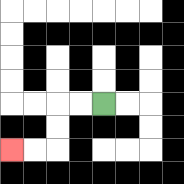{'start': '[4, 4]', 'end': '[0, 6]', 'path_directions': 'L,L,D,D,L,L', 'path_coordinates': '[[4, 4], [3, 4], [2, 4], [2, 5], [2, 6], [1, 6], [0, 6]]'}